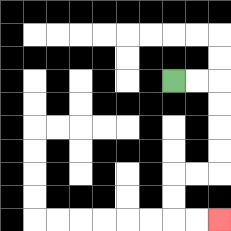{'start': '[7, 3]', 'end': '[9, 9]', 'path_directions': 'R,R,D,D,D,D,L,L,D,D,R,R', 'path_coordinates': '[[7, 3], [8, 3], [9, 3], [9, 4], [9, 5], [9, 6], [9, 7], [8, 7], [7, 7], [7, 8], [7, 9], [8, 9], [9, 9]]'}